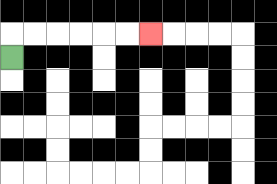{'start': '[0, 2]', 'end': '[6, 1]', 'path_directions': 'U,R,R,R,R,R,R', 'path_coordinates': '[[0, 2], [0, 1], [1, 1], [2, 1], [3, 1], [4, 1], [5, 1], [6, 1]]'}